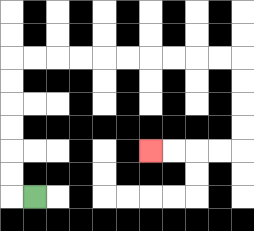{'start': '[1, 8]', 'end': '[6, 6]', 'path_directions': 'L,U,U,U,U,U,U,R,R,R,R,R,R,R,R,R,R,D,D,D,D,L,L,L,L', 'path_coordinates': '[[1, 8], [0, 8], [0, 7], [0, 6], [0, 5], [0, 4], [0, 3], [0, 2], [1, 2], [2, 2], [3, 2], [4, 2], [5, 2], [6, 2], [7, 2], [8, 2], [9, 2], [10, 2], [10, 3], [10, 4], [10, 5], [10, 6], [9, 6], [8, 6], [7, 6], [6, 6]]'}